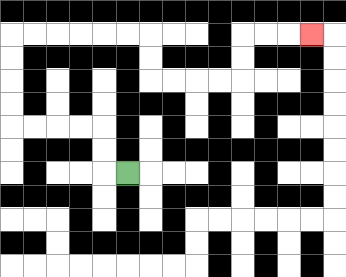{'start': '[5, 7]', 'end': '[13, 1]', 'path_directions': 'L,U,U,L,L,L,L,U,U,U,U,R,R,R,R,R,R,D,D,R,R,R,R,U,U,R,R,R', 'path_coordinates': '[[5, 7], [4, 7], [4, 6], [4, 5], [3, 5], [2, 5], [1, 5], [0, 5], [0, 4], [0, 3], [0, 2], [0, 1], [1, 1], [2, 1], [3, 1], [4, 1], [5, 1], [6, 1], [6, 2], [6, 3], [7, 3], [8, 3], [9, 3], [10, 3], [10, 2], [10, 1], [11, 1], [12, 1], [13, 1]]'}